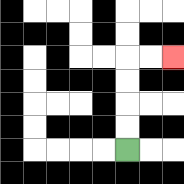{'start': '[5, 6]', 'end': '[7, 2]', 'path_directions': 'U,U,U,U,R,R', 'path_coordinates': '[[5, 6], [5, 5], [5, 4], [5, 3], [5, 2], [6, 2], [7, 2]]'}